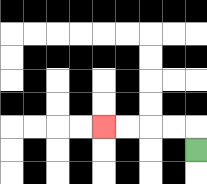{'start': '[8, 6]', 'end': '[4, 5]', 'path_directions': 'U,L,L,L,L', 'path_coordinates': '[[8, 6], [8, 5], [7, 5], [6, 5], [5, 5], [4, 5]]'}